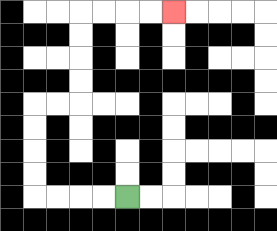{'start': '[5, 8]', 'end': '[7, 0]', 'path_directions': 'L,L,L,L,U,U,U,U,R,R,U,U,U,U,R,R,R,R', 'path_coordinates': '[[5, 8], [4, 8], [3, 8], [2, 8], [1, 8], [1, 7], [1, 6], [1, 5], [1, 4], [2, 4], [3, 4], [3, 3], [3, 2], [3, 1], [3, 0], [4, 0], [5, 0], [6, 0], [7, 0]]'}